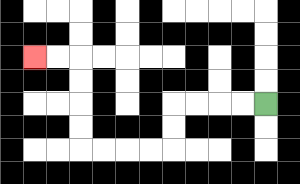{'start': '[11, 4]', 'end': '[1, 2]', 'path_directions': 'L,L,L,L,D,D,L,L,L,L,U,U,U,U,L,L', 'path_coordinates': '[[11, 4], [10, 4], [9, 4], [8, 4], [7, 4], [7, 5], [7, 6], [6, 6], [5, 6], [4, 6], [3, 6], [3, 5], [3, 4], [3, 3], [3, 2], [2, 2], [1, 2]]'}